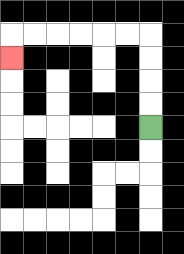{'start': '[6, 5]', 'end': '[0, 2]', 'path_directions': 'U,U,U,U,L,L,L,L,L,L,D', 'path_coordinates': '[[6, 5], [6, 4], [6, 3], [6, 2], [6, 1], [5, 1], [4, 1], [3, 1], [2, 1], [1, 1], [0, 1], [0, 2]]'}